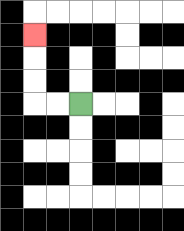{'start': '[3, 4]', 'end': '[1, 1]', 'path_directions': 'L,L,U,U,U', 'path_coordinates': '[[3, 4], [2, 4], [1, 4], [1, 3], [1, 2], [1, 1]]'}